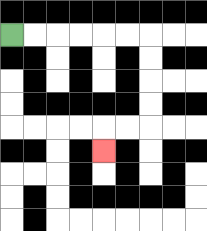{'start': '[0, 1]', 'end': '[4, 6]', 'path_directions': 'R,R,R,R,R,R,D,D,D,D,L,L,D', 'path_coordinates': '[[0, 1], [1, 1], [2, 1], [3, 1], [4, 1], [5, 1], [6, 1], [6, 2], [6, 3], [6, 4], [6, 5], [5, 5], [4, 5], [4, 6]]'}